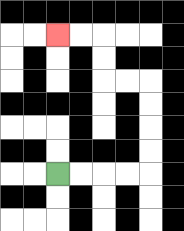{'start': '[2, 7]', 'end': '[2, 1]', 'path_directions': 'R,R,R,R,U,U,U,U,L,L,U,U,L,L', 'path_coordinates': '[[2, 7], [3, 7], [4, 7], [5, 7], [6, 7], [6, 6], [6, 5], [6, 4], [6, 3], [5, 3], [4, 3], [4, 2], [4, 1], [3, 1], [2, 1]]'}